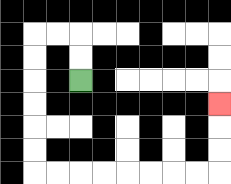{'start': '[3, 3]', 'end': '[9, 4]', 'path_directions': 'U,U,L,L,D,D,D,D,D,D,R,R,R,R,R,R,R,R,U,U,U', 'path_coordinates': '[[3, 3], [3, 2], [3, 1], [2, 1], [1, 1], [1, 2], [1, 3], [1, 4], [1, 5], [1, 6], [1, 7], [2, 7], [3, 7], [4, 7], [5, 7], [6, 7], [7, 7], [8, 7], [9, 7], [9, 6], [9, 5], [9, 4]]'}